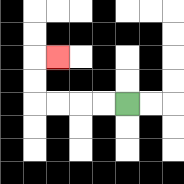{'start': '[5, 4]', 'end': '[2, 2]', 'path_directions': 'L,L,L,L,U,U,R', 'path_coordinates': '[[5, 4], [4, 4], [3, 4], [2, 4], [1, 4], [1, 3], [1, 2], [2, 2]]'}